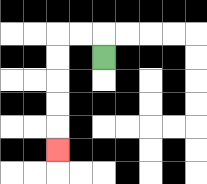{'start': '[4, 2]', 'end': '[2, 6]', 'path_directions': 'U,L,L,D,D,D,D,D', 'path_coordinates': '[[4, 2], [4, 1], [3, 1], [2, 1], [2, 2], [2, 3], [2, 4], [2, 5], [2, 6]]'}